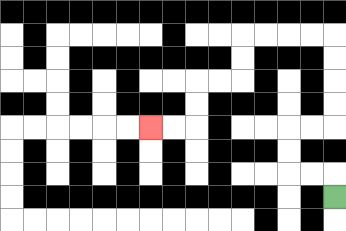{'start': '[14, 8]', 'end': '[6, 5]', 'path_directions': 'U,L,L,U,U,R,R,U,U,U,U,L,L,L,L,D,D,L,L,D,D,L,L', 'path_coordinates': '[[14, 8], [14, 7], [13, 7], [12, 7], [12, 6], [12, 5], [13, 5], [14, 5], [14, 4], [14, 3], [14, 2], [14, 1], [13, 1], [12, 1], [11, 1], [10, 1], [10, 2], [10, 3], [9, 3], [8, 3], [8, 4], [8, 5], [7, 5], [6, 5]]'}